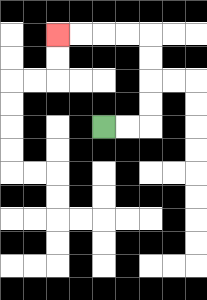{'start': '[4, 5]', 'end': '[2, 1]', 'path_directions': 'R,R,U,U,U,U,L,L,L,L', 'path_coordinates': '[[4, 5], [5, 5], [6, 5], [6, 4], [6, 3], [6, 2], [6, 1], [5, 1], [4, 1], [3, 1], [2, 1]]'}